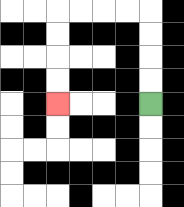{'start': '[6, 4]', 'end': '[2, 4]', 'path_directions': 'U,U,U,U,L,L,L,L,D,D,D,D', 'path_coordinates': '[[6, 4], [6, 3], [6, 2], [6, 1], [6, 0], [5, 0], [4, 0], [3, 0], [2, 0], [2, 1], [2, 2], [2, 3], [2, 4]]'}